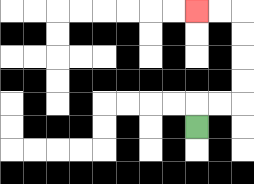{'start': '[8, 5]', 'end': '[8, 0]', 'path_directions': 'U,R,R,U,U,U,U,L,L', 'path_coordinates': '[[8, 5], [8, 4], [9, 4], [10, 4], [10, 3], [10, 2], [10, 1], [10, 0], [9, 0], [8, 0]]'}